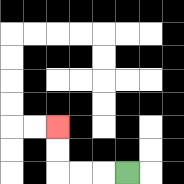{'start': '[5, 7]', 'end': '[2, 5]', 'path_directions': 'L,L,L,U,U', 'path_coordinates': '[[5, 7], [4, 7], [3, 7], [2, 7], [2, 6], [2, 5]]'}